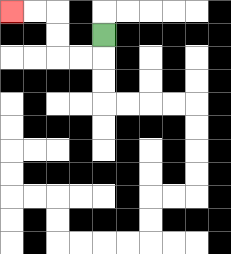{'start': '[4, 1]', 'end': '[0, 0]', 'path_directions': 'D,L,L,U,U,L,L', 'path_coordinates': '[[4, 1], [4, 2], [3, 2], [2, 2], [2, 1], [2, 0], [1, 0], [0, 0]]'}